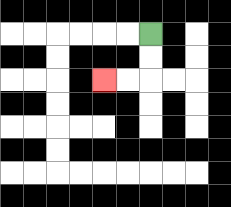{'start': '[6, 1]', 'end': '[4, 3]', 'path_directions': 'D,D,L,L', 'path_coordinates': '[[6, 1], [6, 2], [6, 3], [5, 3], [4, 3]]'}